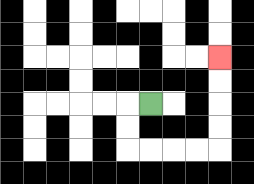{'start': '[6, 4]', 'end': '[9, 2]', 'path_directions': 'L,D,D,R,R,R,R,U,U,U,U', 'path_coordinates': '[[6, 4], [5, 4], [5, 5], [5, 6], [6, 6], [7, 6], [8, 6], [9, 6], [9, 5], [9, 4], [9, 3], [9, 2]]'}